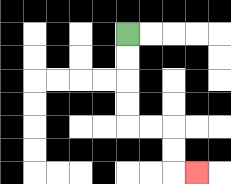{'start': '[5, 1]', 'end': '[8, 7]', 'path_directions': 'D,D,D,D,R,R,D,D,R', 'path_coordinates': '[[5, 1], [5, 2], [5, 3], [5, 4], [5, 5], [6, 5], [7, 5], [7, 6], [7, 7], [8, 7]]'}